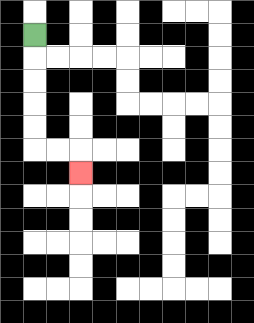{'start': '[1, 1]', 'end': '[3, 7]', 'path_directions': 'D,D,D,D,D,R,R,D', 'path_coordinates': '[[1, 1], [1, 2], [1, 3], [1, 4], [1, 5], [1, 6], [2, 6], [3, 6], [3, 7]]'}